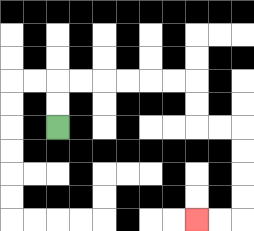{'start': '[2, 5]', 'end': '[8, 9]', 'path_directions': 'U,U,R,R,R,R,R,R,D,D,R,R,D,D,D,D,L,L', 'path_coordinates': '[[2, 5], [2, 4], [2, 3], [3, 3], [4, 3], [5, 3], [6, 3], [7, 3], [8, 3], [8, 4], [8, 5], [9, 5], [10, 5], [10, 6], [10, 7], [10, 8], [10, 9], [9, 9], [8, 9]]'}